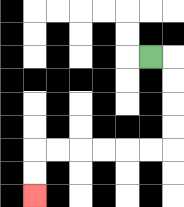{'start': '[6, 2]', 'end': '[1, 8]', 'path_directions': 'R,D,D,D,D,L,L,L,L,L,L,D,D', 'path_coordinates': '[[6, 2], [7, 2], [7, 3], [7, 4], [7, 5], [7, 6], [6, 6], [5, 6], [4, 6], [3, 6], [2, 6], [1, 6], [1, 7], [1, 8]]'}